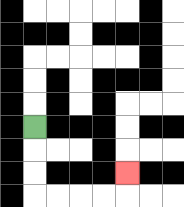{'start': '[1, 5]', 'end': '[5, 7]', 'path_directions': 'D,D,D,R,R,R,R,U', 'path_coordinates': '[[1, 5], [1, 6], [1, 7], [1, 8], [2, 8], [3, 8], [4, 8], [5, 8], [5, 7]]'}